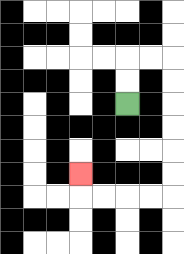{'start': '[5, 4]', 'end': '[3, 7]', 'path_directions': 'U,U,R,R,D,D,D,D,D,D,L,L,L,L,U', 'path_coordinates': '[[5, 4], [5, 3], [5, 2], [6, 2], [7, 2], [7, 3], [7, 4], [7, 5], [7, 6], [7, 7], [7, 8], [6, 8], [5, 8], [4, 8], [3, 8], [3, 7]]'}